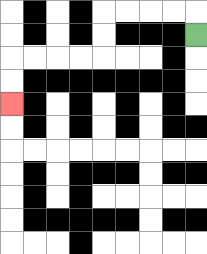{'start': '[8, 1]', 'end': '[0, 4]', 'path_directions': 'U,L,L,L,L,D,D,L,L,L,L,D,D', 'path_coordinates': '[[8, 1], [8, 0], [7, 0], [6, 0], [5, 0], [4, 0], [4, 1], [4, 2], [3, 2], [2, 2], [1, 2], [0, 2], [0, 3], [0, 4]]'}